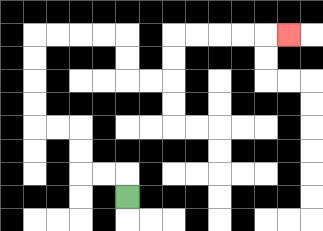{'start': '[5, 8]', 'end': '[12, 1]', 'path_directions': 'U,L,L,U,U,L,L,U,U,U,U,R,R,R,R,D,D,R,R,U,U,R,R,R,R,R', 'path_coordinates': '[[5, 8], [5, 7], [4, 7], [3, 7], [3, 6], [3, 5], [2, 5], [1, 5], [1, 4], [1, 3], [1, 2], [1, 1], [2, 1], [3, 1], [4, 1], [5, 1], [5, 2], [5, 3], [6, 3], [7, 3], [7, 2], [7, 1], [8, 1], [9, 1], [10, 1], [11, 1], [12, 1]]'}